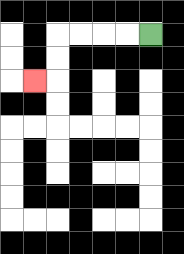{'start': '[6, 1]', 'end': '[1, 3]', 'path_directions': 'L,L,L,L,D,D,L', 'path_coordinates': '[[6, 1], [5, 1], [4, 1], [3, 1], [2, 1], [2, 2], [2, 3], [1, 3]]'}